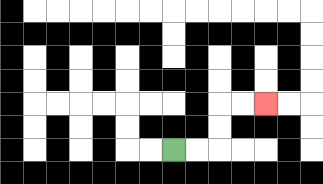{'start': '[7, 6]', 'end': '[11, 4]', 'path_directions': 'R,R,U,U,R,R', 'path_coordinates': '[[7, 6], [8, 6], [9, 6], [9, 5], [9, 4], [10, 4], [11, 4]]'}